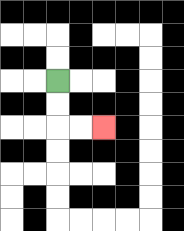{'start': '[2, 3]', 'end': '[4, 5]', 'path_directions': 'D,D,R,R', 'path_coordinates': '[[2, 3], [2, 4], [2, 5], [3, 5], [4, 5]]'}